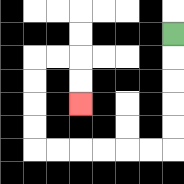{'start': '[7, 1]', 'end': '[3, 4]', 'path_directions': 'D,D,D,D,D,L,L,L,L,L,L,U,U,U,U,R,R,D,D', 'path_coordinates': '[[7, 1], [7, 2], [7, 3], [7, 4], [7, 5], [7, 6], [6, 6], [5, 6], [4, 6], [3, 6], [2, 6], [1, 6], [1, 5], [1, 4], [1, 3], [1, 2], [2, 2], [3, 2], [3, 3], [3, 4]]'}